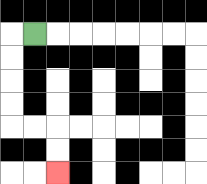{'start': '[1, 1]', 'end': '[2, 7]', 'path_directions': 'L,D,D,D,D,R,R,D,D', 'path_coordinates': '[[1, 1], [0, 1], [0, 2], [0, 3], [0, 4], [0, 5], [1, 5], [2, 5], [2, 6], [2, 7]]'}